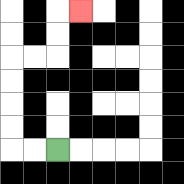{'start': '[2, 6]', 'end': '[3, 0]', 'path_directions': 'L,L,U,U,U,U,R,R,U,U,R', 'path_coordinates': '[[2, 6], [1, 6], [0, 6], [0, 5], [0, 4], [0, 3], [0, 2], [1, 2], [2, 2], [2, 1], [2, 0], [3, 0]]'}